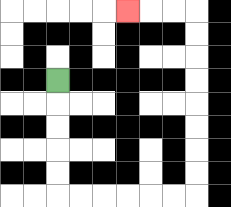{'start': '[2, 3]', 'end': '[5, 0]', 'path_directions': 'D,D,D,D,D,R,R,R,R,R,R,U,U,U,U,U,U,U,U,L,L,L', 'path_coordinates': '[[2, 3], [2, 4], [2, 5], [2, 6], [2, 7], [2, 8], [3, 8], [4, 8], [5, 8], [6, 8], [7, 8], [8, 8], [8, 7], [8, 6], [8, 5], [8, 4], [8, 3], [8, 2], [8, 1], [8, 0], [7, 0], [6, 0], [5, 0]]'}